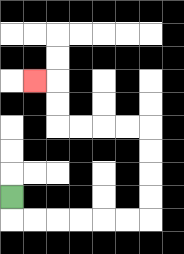{'start': '[0, 8]', 'end': '[1, 3]', 'path_directions': 'D,R,R,R,R,R,R,U,U,U,U,L,L,L,L,U,U,L', 'path_coordinates': '[[0, 8], [0, 9], [1, 9], [2, 9], [3, 9], [4, 9], [5, 9], [6, 9], [6, 8], [6, 7], [6, 6], [6, 5], [5, 5], [4, 5], [3, 5], [2, 5], [2, 4], [2, 3], [1, 3]]'}